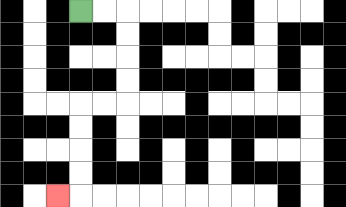{'start': '[3, 0]', 'end': '[2, 8]', 'path_directions': 'R,R,D,D,D,D,L,L,D,D,D,D,L', 'path_coordinates': '[[3, 0], [4, 0], [5, 0], [5, 1], [5, 2], [5, 3], [5, 4], [4, 4], [3, 4], [3, 5], [3, 6], [3, 7], [3, 8], [2, 8]]'}